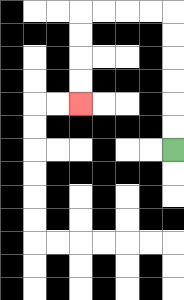{'start': '[7, 6]', 'end': '[3, 4]', 'path_directions': 'U,U,U,U,U,U,L,L,L,L,D,D,D,D', 'path_coordinates': '[[7, 6], [7, 5], [7, 4], [7, 3], [7, 2], [7, 1], [7, 0], [6, 0], [5, 0], [4, 0], [3, 0], [3, 1], [3, 2], [3, 3], [3, 4]]'}